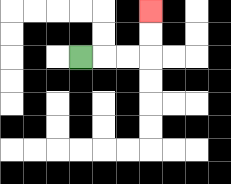{'start': '[3, 2]', 'end': '[6, 0]', 'path_directions': 'R,R,R,U,U', 'path_coordinates': '[[3, 2], [4, 2], [5, 2], [6, 2], [6, 1], [6, 0]]'}